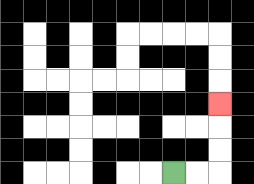{'start': '[7, 7]', 'end': '[9, 4]', 'path_directions': 'R,R,U,U,U', 'path_coordinates': '[[7, 7], [8, 7], [9, 7], [9, 6], [9, 5], [9, 4]]'}